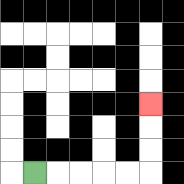{'start': '[1, 7]', 'end': '[6, 4]', 'path_directions': 'R,R,R,R,R,U,U,U', 'path_coordinates': '[[1, 7], [2, 7], [3, 7], [4, 7], [5, 7], [6, 7], [6, 6], [6, 5], [6, 4]]'}